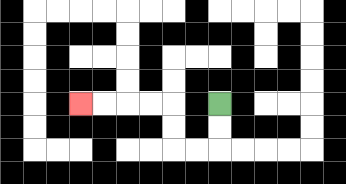{'start': '[9, 4]', 'end': '[3, 4]', 'path_directions': 'D,D,L,L,U,U,L,L,L,L', 'path_coordinates': '[[9, 4], [9, 5], [9, 6], [8, 6], [7, 6], [7, 5], [7, 4], [6, 4], [5, 4], [4, 4], [3, 4]]'}